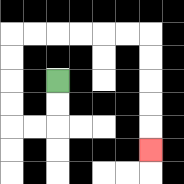{'start': '[2, 3]', 'end': '[6, 6]', 'path_directions': 'D,D,L,L,U,U,U,U,R,R,R,R,R,R,D,D,D,D,D', 'path_coordinates': '[[2, 3], [2, 4], [2, 5], [1, 5], [0, 5], [0, 4], [0, 3], [0, 2], [0, 1], [1, 1], [2, 1], [3, 1], [4, 1], [5, 1], [6, 1], [6, 2], [6, 3], [6, 4], [6, 5], [6, 6]]'}